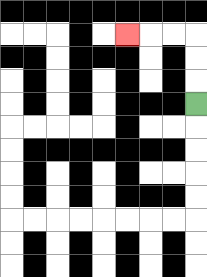{'start': '[8, 4]', 'end': '[5, 1]', 'path_directions': 'U,U,U,L,L,L', 'path_coordinates': '[[8, 4], [8, 3], [8, 2], [8, 1], [7, 1], [6, 1], [5, 1]]'}